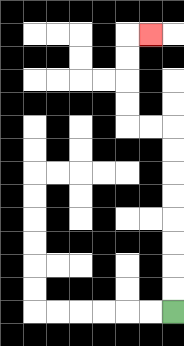{'start': '[7, 13]', 'end': '[6, 1]', 'path_directions': 'U,U,U,U,U,U,U,U,L,L,U,U,U,U,R', 'path_coordinates': '[[7, 13], [7, 12], [7, 11], [7, 10], [7, 9], [7, 8], [7, 7], [7, 6], [7, 5], [6, 5], [5, 5], [5, 4], [5, 3], [5, 2], [5, 1], [6, 1]]'}